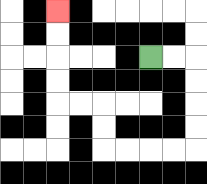{'start': '[6, 2]', 'end': '[2, 0]', 'path_directions': 'R,R,D,D,D,D,L,L,L,L,U,U,L,L,U,U,U,U', 'path_coordinates': '[[6, 2], [7, 2], [8, 2], [8, 3], [8, 4], [8, 5], [8, 6], [7, 6], [6, 6], [5, 6], [4, 6], [4, 5], [4, 4], [3, 4], [2, 4], [2, 3], [2, 2], [2, 1], [2, 0]]'}